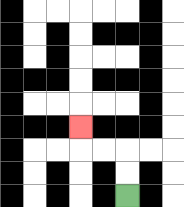{'start': '[5, 8]', 'end': '[3, 5]', 'path_directions': 'U,U,L,L,U', 'path_coordinates': '[[5, 8], [5, 7], [5, 6], [4, 6], [3, 6], [3, 5]]'}